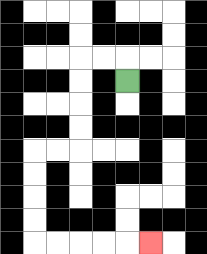{'start': '[5, 3]', 'end': '[6, 10]', 'path_directions': 'U,L,L,D,D,D,D,L,L,D,D,D,D,R,R,R,R,R', 'path_coordinates': '[[5, 3], [5, 2], [4, 2], [3, 2], [3, 3], [3, 4], [3, 5], [3, 6], [2, 6], [1, 6], [1, 7], [1, 8], [1, 9], [1, 10], [2, 10], [3, 10], [4, 10], [5, 10], [6, 10]]'}